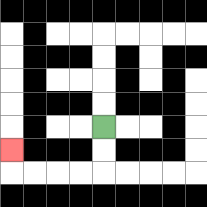{'start': '[4, 5]', 'end': '[0, 6]', 'path_directions': 'D,D,L,L,L,L,U', 'path_coordinates': '[[4, 5], [4, 6], [4, 7], [3, 7], [2, 7], [1, 7], [0, 7], [0, 6]]'}